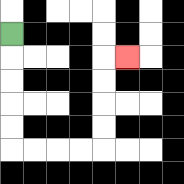{'start': '[0, 1]', 'end': '[5, 2]', 'path_directions': 'D,D,D,D,D,R,R,R,R,U,U,U,U,R', 'path_coordinates': '[[0, 1], [0, 2], [0, 3], [0, 4], [0, 5], [0, 6], [1, 6], [2, 6], [3, 6], [4, 6], [4, 5], [4, 4], [4, 3], [4, 2], [5, 2]]'}